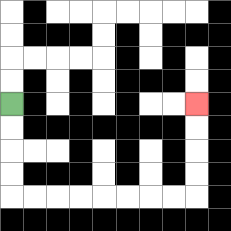{'start': '[0, 4]', 'end': '[8, 4]', 'path_directions': 'D,D,D,D,R,R,R,R,R,R,R,R,U,U,U,U', 'path_coordinates': '[[0, 4], [0, 5], [0, 6], [0, 7], [0, 8], [1, 8], [2, 8], [3, 8], [4, 8], [5, 8], [6, 8], [7, 8], [8, 8], [8, 7], [8, 6], [8, 5], [8, 4]]'}